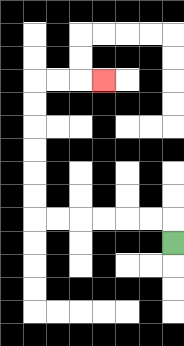{'start': '[7, 10]', 'end': '[4, 3]', 'path_directions': 'U,L,L,L,L,L,L,U,U,U,U,U,U,R,R,R', 'path_coordinates': '[[7, 10], [7, 9], [6, 9], [5, 9], [4, 9], [3, 9], [2, 9], [1, 9], [1, 8], [1, 7], [1, 6], [1, 5], [1, 4], [1, 3], [2, 3], [3, 3], [4, 3]]'}